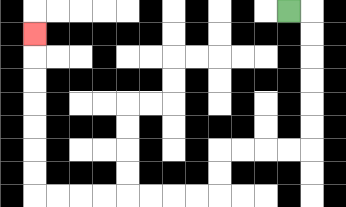{'start': '[12, 0]', 'end': '[1, 1]', 'path_directions': 'R,D,D,D,D,D,D,L,L,L,L,D,D,L,L,L,L,L,L,L,L,U,U,U,U,U,U,U', 'path_coordinates': '[[12, 0], [13, 0], [13, 1], [13, 2], [13, 3], [13, 4], [13, 5], [13, 6], [12, 6], [11, 6], [10, 6], [9, 6], [9, 7], [9, 8], [8, 8], [7, 8], [6, 8], [5, 8], [4, 8], [3, 8], [2, 8], [1, 8], [1, 7], [1, 6], [1, 5], [1, 4], [1, 3], [1, 2], [1, 1]]'}